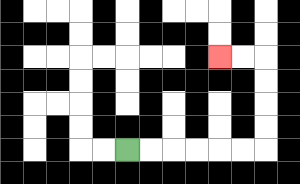{'start': '[5, 6]', 'end': '[9, 2]', 'path_directions': 'R,R,R,R,R,R,U,U,U,U,L,L', 'path_coordinates': '[[5, 6], [6, 6], [7, 6], [8, 6], [9, 6], [10, 6], [11, 6], [11, 5], [11, 4], [11, 3], [11, 2], [10, 2], [9, 2]]'}